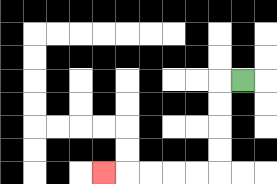{'start': '[10, 3]', 'end': '[4, 7]', 'path_directions': 'L,D,D,D,D,L,L,L,L,L', 'path_coordinates': '[[10, 3], [9, 3], [9, 4], [9, 5], [9, 6], [9, 7], [8, 7], [7, 7], [6, 7], [5, 7], [4, 7]]'}